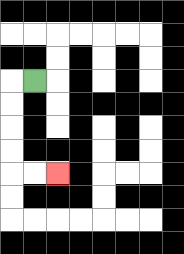{'start': '[1, 3]', 'end': '[2, 7]', 'path_directions': 'L,D,D,D,D,R,R', 'path_coordinates': '[[1, 3], [0, 3], [0, 4], [0, 5], [0, 6], [0, 7], [1, 7], [2, 7]]'}